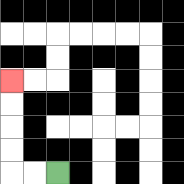{'start': '[2, 7]', 'end': '[0, 3]', 'path_directions': 'L,L,U,U,U,U', 'path_coordinates': '[[2, 7], [1, 7], [0, 7], [0, 6], [0, 5], [0, 4], [0, 3]]'}